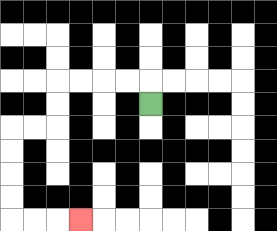{'start': '[6, 4]', 'end': '[3, 9]', 'path_directions': 'U,L,L,L,L,D,D,L,L,D,D,D,D,R,R,R', 'path_coordinates': '[[6, 4], [6, 3], [5, 3], [4, 3], [3, 3], [2, 3], [2, 4], [2, 5], [1, 5], [0, 5], [0, 6], [0, 7], [0, 8], [0, 9], [1, 9], [2, 9], [3, 9]]'}